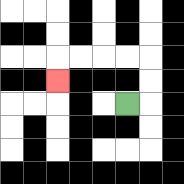{'start': '[5, 4]', 'end': '[2, 3]', 'path_directions': 'R,U,U,L,L,L,L,D', 'path_coordinates': '[[5, 4], [6, 4], [6, 3], [6, 2], [5, 2], [4, 2], [3, 2], [2, 2], [2, 3]]'}